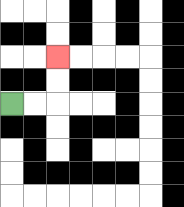{'start': '[0, 4]', 'end': '[2, 2]', 'path_directions': 'R,R,U,U', 'path_coordinates': '[[0, 4], [1, 4], [2, 4], [2, 3], [2, 2]]'}